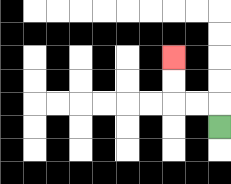{'start': '[9, 5]', 'end': '[7, 2]', 'path_directions': 'U,L,L,U,U', 'path_coordinates': '[[9, 5], [9, 4], [8, 4], [7, 4], [7, 3], [7, 2]]'}